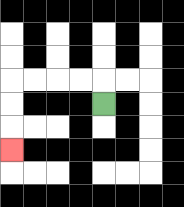{'start': '[4, 4]', 'end': '[0, 6]', 'path_directions': 'U,L,L,L,L,D,D,D', 'path_coordinates': '[[4, 4], [4, 3], [3, 3], [2, 3], [1, 3], [0, 3], [0, 4], [0, 5], [0, 6]]'}